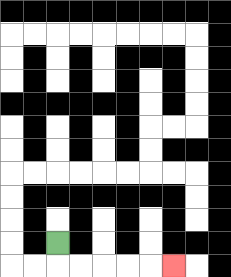{'start': '[2, 10]', 'end': '[7, 11]', 'path_directions': 'D,R,R,R,R,R', 'path_coordinates': '[[2, 10], [2, 11], [3, 11], [4, 11], [5, 11], [6, 11], [7, 11]]'}